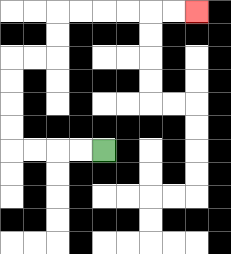{'start': '[4, 6]', 'end': '[8, 0]', 'path_directions': 'L,L,L,L,U,U,U,U,R,R,U,U,R,R,R,R,R,R', 'path_coordinates': '[[4, 6], [3, 6], [2, 6], [1, 6], [0, 6], [0, 5], [0, 4], [0, 3], [0, 2], [1, 2], [2, 2], [2, 1], [2, 0], [3, 0], [4, 0], [5, 0], [6, 0], [7, 0], [8, 0]]'}